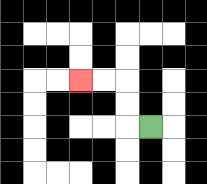{'start': '[6, 5]', 'end': '[3, 3]', 'path_directions': 'L,U,U,L,L', 'path_coordinates': '[[6, 5], [5, 5], [5, 4], [5, 3], [4, 3], [3, 3]]'}